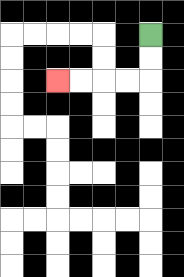{'start': '[6, 1]', 'end': '[2, 3]', 'path_directions': 'D,D,L,L,L,L', 'path_coordinates': '[[6, 1], [6, 2], [6, 3], [5, 3], [4, 3], [3, 3], [2, 3]]'}